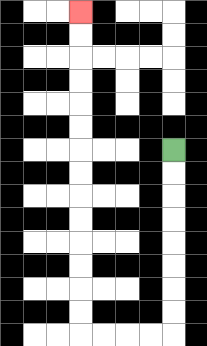{'start': '[7, 6]', 'end': '[3, 0]', 'path_directions': 'D,D,D,D,D,D,D,D,L,L,L,L,U,U,U,U,U,U,U,U,U,U,U,U,U,U', 'path_coordinates': '[[7, 6], [7, 7], [7, 8], [7, 9], [7, 10], [7, 11], [7, 12], [7, 13], [7, 14], [6, 14], [5, 14], [4, 14], [3, 14], [3, 13], [3, 12], [3, 11], [3, 10], [3, 9], [3, 8], [3, 7], [3, 6], [3, 5], [3, 4], [3, 3], [3, 2], [3, 1], [3, 0]]'}